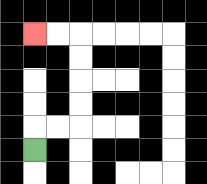{'start': '[1, 6]', 'end': '[1, 1]', 'path_directions': 'U,R,R,U,U,U,U,L,L', 'path_coordinates': '[[1, 6], [1, 5], [2, 5], [3, 5], [3, 4], [3, 3], [3, 2], [3, 1], [2, 1], [1, 1]]'}